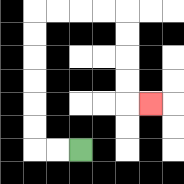{'start': '[3, 6]', 'end': '[6, 4]', 'path_directions': 'L,L,U,U,U,U,U,U,R,R,R,R,D,D,D,D,R', 'path_coordinates': '[[3, 6], [2, 6], [1, 6], [1, 5], [1, 4], [1, 3], [1, 2], [1, 1], [1, 0], [2, 0], [3, 0], [4, 0], [5, 0], [5, 1], [5, 2], [5, 3], [5, 4], [6, 4]]'}